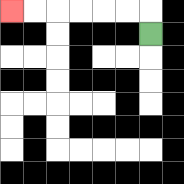{'start': '[6, 1]', 'end': '[0, 0]', 'path_directions': 'U,L,L,L,L,L,L', 'path_coordinates': '[[6, 1], [6, 0], [5, 0], [4, 0], [3, 0], [2, 0], [1, 0], [0, 0]]'}